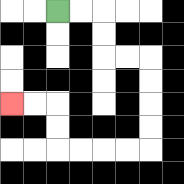{'start': '[2, 0]', 'end': '[0, 4]', 'path_directions': 'R,R,D,D,R,R,D,D,D,D,L,L,L,L,U,U,L,L', 'path_coordinates': '[[2, 0], [3, 0], [4, 0], [4, 1], [4, 2], [5, 2], [6, 2], [6, 3], [6, 4], [6, 5], [6, 6], [5, 6], [4, 6], [3, 6], [2, 6], [2, 5], [2, 4], [1, 4], [0, 4]]'}